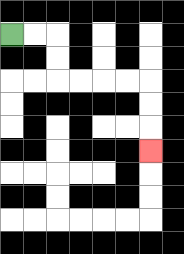{'start': '[0, 1]', 'end': '[6, 6]', 'path_directions': 'R,R,D,D,R,R,R,R,D,D,D', 'path_coordinates': '[[0, 1], [1, 1], [2, 1], [2, 2], [2, 3], [3, 3], [4, 3], [5, 3], [6, 3], [6, 4], [6, 5], [6, 6]]'}